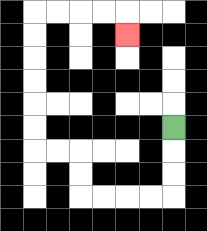{'start': '[7, 5]', 'end': '[5, 1]', 'path_directions': 'D,D,D,L,L,L,L,U,U,L,L,U,U,U,U,U,U,R,R,R,R,D', 'path_coordinates': '[[7, 5], [7, 6], [7, 7], [7, 8], [6, 8], [5, 8], [4, 8], [3, 8], [3, 7], [3, 6], [2, 6], [1, 6], [1, 5], [1, 4], [1, 3], [1, 2], [1, 1], [1, 0], [2, 0], [3, 0], [4, 0], [5, 0], [5, 1]]'}